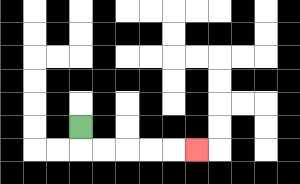{'start': '[3, 5]', 'end': '[8, 6]', 'path_directions': 'D,R,R,R,R,R', 'path_coordinates': '[[3, 5], [3, 6], [4, 6], [5, 6], [6, 6], [7, 6], [8, 6]]'}